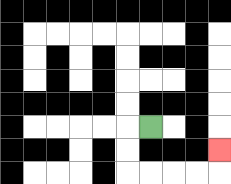{'start': '[6, 5]', 'end': '[9, 6]', 'path_directions': 'L,D,D,R,R,R,R,U', 'path_coordinates': '[[6, 5], [5, 5], [5, 6], [5, 7], [6, 7], [7, 7], [8, 7], [9, 7], [9, 6]]'}